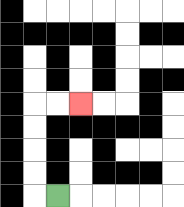{'start': '[2, 8]', 'end': '[3, 4]', 'path_directions': 'L,U,U,U,U,R,R', 'path_coordinates': '[[2, 8], [1, 8], [1, 7], [1, 6], [1, 5], [1, 4], [2, 4], [3, 4]]'}